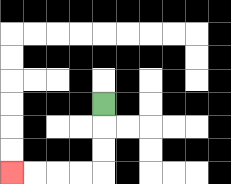{'start': '[4, 4]', 'end': '[0, 7]', 'path_directions': 'D,D,D,L,L,L,L', 'path_coordinates': '[[4, 4], [4, 5], [4, 6], [4, 7], [3, 7], [2, 7], [1, 7], [0, 7]]'}